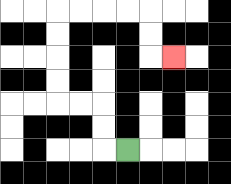{'start': '[5, 6]', 'end': '[7, 2]', 'path_directions': 'L,U,U,L,L,U,U,U,U,R,R,R,R,D,D,R', 'path_coordinates': '[[5, 6], [4, 6], [4, 5], [4, 4], [3, 4], [2, 4], [2, 3], [2, 2], [2, 1], [2, 0], [3, 0], [4, 0], [5, 0], [6, 0], [6, 1], [6, 2], [7, 2]]'}